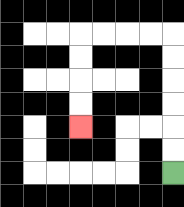{'start': '[7, 7]', 'end': '[3, 5]', 'path_directions': 'U,U,U,U,U,U,L,L,L,L,D,D,D,D', 'path_coordinates': '[[7, 7], [7, 6], [7, 5], [7, 4], [7, 3], [7, 2], [7, 1], [6, 1], [5, 1], [4, 1], [3, 1], [3, 2], [3, 3], [3, 4], [3, 5]]'}